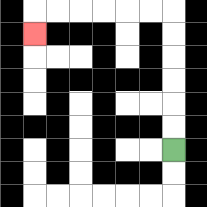{'start': '[7, 6]', 'end': '[1, 1]', 'path_directions': 'U,U,U,U,U,U,L,L,L,L,L,L,D', 'path_coordinates': '[[7, 6], [7, 5], [7, 4], [7, 3], [7, 2], [7, 1], [7, 0], [6, 0], [5, 0], [4, 0], [3, 0], [2, 0], [1, 0], [1, 1]]'}